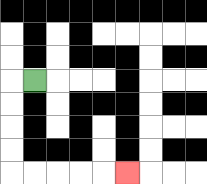{'start': '[1, 3]', 'end': '[5, 7]', 'path_directions': 'L,D,D,D,D,R,R,R,R,R', 'path_coordinates': '[[1, 3], [0, 3], [0, 4], [0, 5], [0, 6], [0, 7], [1, 7], [2, 7], [3, 7], [4, 7], [5, 7]]'}